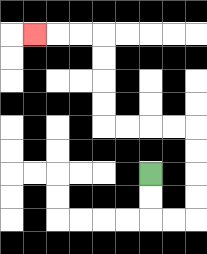{'start': '[6, 7]', 'end': '[1, 1]', 'path_directions': 'D,D,R,R,U,U,U,U,L,L,L,L,U,U,U,U,L,L,L', 'path_coordinates': '[[6, 7], [6, 8], [6, 9], [7, 9], [8, 9], [8, 8], [8, 7], [8, 6], [8, 5], [7, 5], [6, 5], [5, 5], [4, 5], [4, 4], [4, 3], [4, 2], [4, 1], [3, 1], [2, 1], [1, 1]]'}